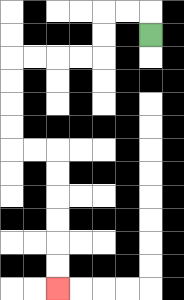{'start': '[6, 1]', 'end': '[2, 12]', 'path_directions': 'U,L,L,D,D,L,L,L,L,D,D,D,D,R,R,D,D,D,D,D,D', 'path_coordinates': '[[6, 1], [6, 0], [5, 0], [4, 0], [4, 1], [4, 2], [3, 2], [2, 2], [1, 2], [0, 2], [0, 3], [0, 4], [0, 5], [0, 6], [1, 6], [2, 6], [2, 7], [2, 8], [2, 9], [2, 10], [2, 11], [2, 12]]'}